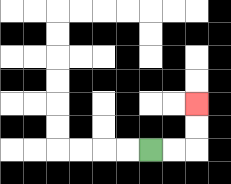{'start': '[6, 6]', 'end': '[8, 4]', 'path_directions': 'R,R,U,U', 'path_coordinates': '[[6, 6], [7, 6], [8, 6], [8, 5], [8, 4]]'}